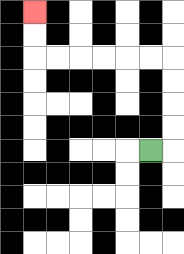{'start': '[6, 6]', 'end': '[1, 0]', 'path_directions': 'R,U,U,U,U,L,L,L,L,L,L,U,U', 'path_coordinates': '[[6, 6], [7, 6], [7, 5], [7, 4], [7, 3], [7, 2], [6, 2], [5, 2], [4, 2], [3, 2], [2, 2], [1, 2], [1, 1], [1, 0]]'}